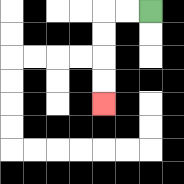{'start': '[6, 0]', 'end': '[4, 4]', 'path_directions': 'L,L,D,D,D,D', 'path_coordinates': '[[6, 0], [5, 0], [4, 0], [4, 1], [4, 2], [4, 3], [4, 4]]'}